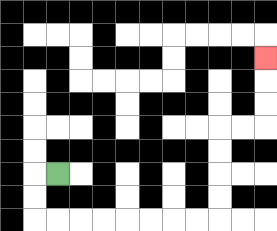{'start': '[2, 7]', 'end': '[11, 2]', 'path_directions': 'L,D,D,R,R,R,R,R,R,R,R,U,U,U,U,R,R,U,U,U', 'path_coordinates': '[[2, 7], [1, 7], [1, 8], [1, 9], [2, 9], [3, 9], [4, 9], [5, 9], [6, 9], [7, 9], [8, 9], [9, 9], [9, 8], [9, 7], [9, 6], [9, 5], [10, 5], [11, 5], [11, 4], [11, 3], [11, 2]]'}